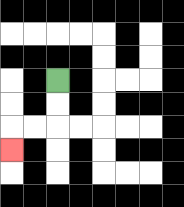{'start': '[2, 3]', 'end': '[0, 6]', 'path_directions': 'D,D,L,L,D', 'path_coordinates': '[[2, 3], [2, 4], [2, 5], [1, 5], [0, 5], [0, 6]]'}